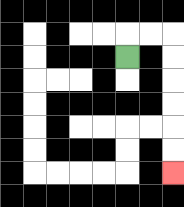{'start': '[5, 2]', 'end': '[7, 7]', 'path_directions': 'U,R,R,D,D,D,D,D,D', 'path_coordinates': '[[5, 2], [5, 1], [6, 1], [7, 1], [7, 2], [7, 3], [7, 4], [7, 5], [7, 6], [7, 7]]'}